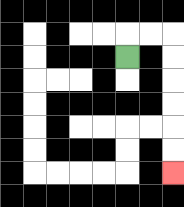{'start': '[5, 2]', 'end': '[7, 7]', 'path_directions': 'U,R,R,D,D,D,D,D,D', 'path_coordinates': '[[5, 2], [5, 1], [6, 1], [7, 1], [7, 2], [7, 3], [7, 4], [7, 5], [7, 6], [7, 7]]'}